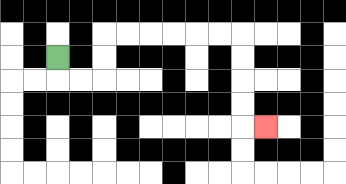{'start': '[2, 2]', 'end': '[11, 5]', 'path_directions': 'D,R,R,U,U,R,R,R,R,R,R,D,D,D,D,R', 'path_coordinates': '[[2, 2], [2, 3], [3, 3], [4, 3], [4, 2], [4, 1], [5, 1], [6, 1], [7, 1], [8, 1], [9, 1], [10, 1], [10, 2], [10, 3], [10, 4], [10, 5], [11, 5]]'}